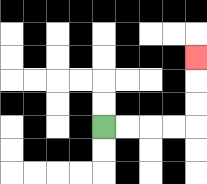{'start': '[4, 5]', 'end': '[8, 2]', 'path_directions': 'R,R,R,R,U,U,U', 'path_coordinates': '[[4, 5], [5, 5], [6, 5], [7, 5], [8, 5], [8, 4], [8, 3], [8, 2]]'}